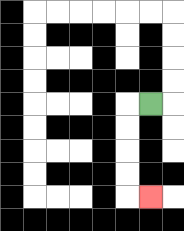{'start': '[6, 4]', 'end': '[6, 8]', 'path_directions': 'L,D,D,D,D,R', 'path_coordinates': '[[6, 4], [5, 4], [5, 5], [5, 6], [5, 7], [5, 8], [6, 8]]'}